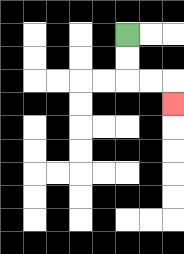{'start': '[5, 1]', 'end': '[7, 4]', 'path_directions': 'D,D,R,R,D', 'path_coordinates': '[[5, 1], [5, 2], [5, 3], [6, 3], [7, 3], [7, 4]]'}